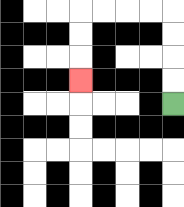{'start': '[7, 4]', 'end': '[3, 3]', 'path_directions': 'U,U,U,U,L,L,L,L,D,D,D', 'path_coordinates': '[[7, 4], [7, 3], [7, 2], [7, 1], [7, 0], [6, 0], [5, 0], [4, 0], [3, 0], [3, 1], [3, 2], [3, 3]]'}